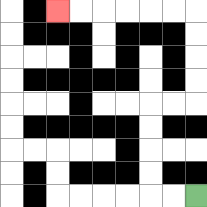{'start': '[8, 8]', 'end': '[2, 0]', 'path_directions': 'L,L,U,U,U,U,R,R,U,U,U,U,L,L,L,L,L,L', 'path_coordinates': '[[8, 8], [7, 8], [6, 8], [6, 7], [6, 6], [6, 5], [6, 4], [7, 4], [8, 4], [8, 3], [8, 2], [8, 1], [8, 0], [7, 0], [6, 0], [5, 0], [4, 0], [3, 0], [2, 0]]'}